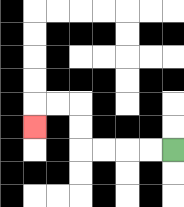{'start': '[7, 6]', 'end': '[1, 5]', 'path_directions': 'L,L,L,L,U,U,L,L,D', 'path_coordinates': '[[7, 6], [6, 6], [5, 6], [4, 6], [3, 6], [3, 5], [3, 4], [2, 4], [1, 4], [1, 5]]'}